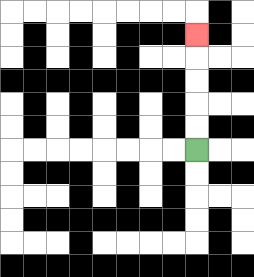{'start': '[8, 6]', 'end': '[8, 1]', 'path_directions': 'U,U,U,U,U', 'path_coordinates': '[[8, 6], [8, 5], [8, 4], [8, 3], [8, 2], [8, 1]]'}